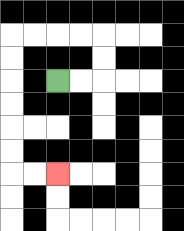{'start': '[2, 3]', 'end': '[2, 7]', 'path_directions': 'R,R,U,U,L,L,L,L,D,D,D,D,D,D,R,R', 'path_coordinates': '[[2, 3], [3, 3], [4, 3], [4, 2], [4, 1], [3, 1], [2, 1], [1, 1], [0, 1], [0, 2], [0, 3], [0, 4], [0, 5], [0, 6], [0, 7], [1, 7], [2, 7]]'}